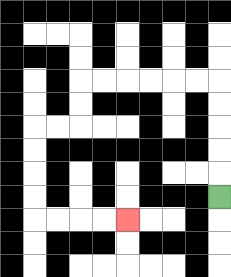{'start': '[9, 8]', 'end': '[5, 9]', 'path_directions': 'U,U,U,U,U,L,L,L,L,L,L,D,D,L,L,D,D,D,D,R,R,R,R', 'path_coordinates': '[[9, 8], [9, 7], [9, 6], [9, 5], [9, 4], [9, 3], [8, 3], [7, 3], [6, 3], [5, 3], [4, 3], [3, 3], [3, 4], [3, 5], [2, 5], [1, 5], [1, 6], [1, 7], [1, 8], [1, 9], [2, 9], [3, 9], [4, 9], [5, 9]]'}